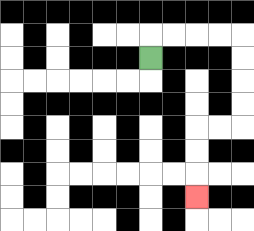{'start': '[6, 2]', 'end': '[8, 8]', 'path_directions': 'U,R,R,R,R,D,D,D,D,L,L,D,D,D', 'path_coordinates': '[[6, 2], [6, 1], [7, 1], [8, 1], [9, 1], [10, 1], [10, 2], [10, 3], [10, 4], [10, 5], [9, 5], [8, 5], [8, 6], [8, 7], [8, 8]]'}